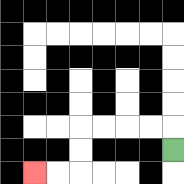{'start': '[7, 6]', 'end': '[1, 7]', 'path_directions': 'U,L,L,L,L,D,D,L,L', 'path_coordinates': '[[7, 6], [7, 5], [6, 5], [5, 5], [4, 5], [3, 5], [3, 6], [3, 7], [2, 7], [1, 7]]'}